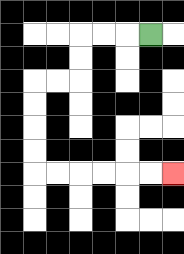{'start': '[6, 1]', 'end': '[7, 7]', 'path_directions': 'L,L,L,D,D,L,L,D,D,D,D,R,R,R,R,R,R', 'path_coordinates': '[[6, 1], [5, 1], [4, 1], [3, 1], [3, 2], [3, 3], [2, 3], [1, 3], [1, 4], [1, 5], [1, 6], [1, 7], [2, 7], [3, 7], [4, 7], [5, 7], [6, 7], [7, 7]]'}